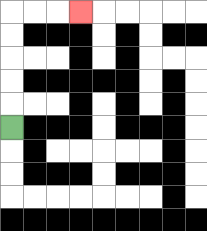{'start': '[0, 5]', 'end': '[3, 0]', 'path_directions': 'U,U,U,U,U,R,R,R', 'path_coordinates': '[[0, 5], [0, 4], [0, 3], [0, 2], [0, 1], [0, 0], [1, 0], [2, 0], [3, 0]]'}